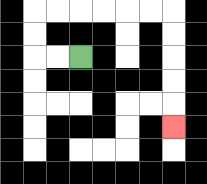{'start': '[3, 2]', 'end': '[7, 5]', 'path_directions': 'L,L,U,U,R,R,R,R,R,R,D,D,D,D,D', 'path_coordinates': '[[3, 2], [2, 2], [1, 2], [1, 1], [1, 0], [2, 0], [3, 0], [4, 0], [5, 0], [6, 0], [7, 0], [7, 1], [7, 2], [7, 3], [7, 4], [7, 5]]'}